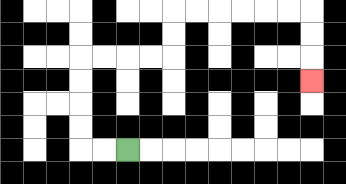{'start': '[5, 6]', 'end': '[13, 3]', 'path_directions': 'L,L,U,U,U,U,R,R,R,R,U,U,R,R,R,R,R,R,D,D,D', 'path_coordinates': '[[5, 6], [4, 6], [3, 6], [3, 5], [3, 4], [3, 3], [3, 2], [4, 2], [5, 2], [6, 2], [7, 2], [7, 1], [7, 0], [8, 0], [9, 0], [10, 0], [11, 0], [12, 0], [13, 0], [13, 1], [13, 2], [13, 3]]'}